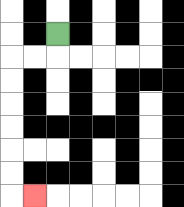{'start': '[2, 1]', 'end': '[1, 8]', 'path_directions': 'D,L,L,D,D,D,D,D,D,R', 'path_coordinates': '[[2, 1], [2, 2], [1, 2], [0, 2], [0, 3], [0, 4], [0, 5], [0, 6], [0, 7], [0, 8], [1, 8]]'}